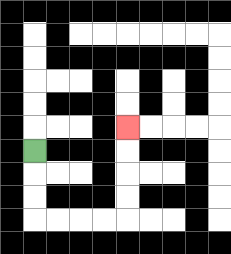{'start': '[1, 6]', 'end': '[5, 5]', 'path_directions': 'D,D,D,R,R,R,R,U,U,U,U', 'path_coordinates': '[[1, 6], [1, 7], [1, 8], [1, 9], [2, 9], [3, 9], [4, 9], [5, 9], [5, 8], [5, 7], [5, 6], [5, 5]]'}